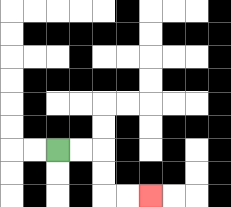{'start': '[2, 6]', 'end': '[6, 8]', 'path_directions': 'R,R,D,D,R,R', 'path_coordinates': '[[2, 6], [3, 6], [4, 6], [4, 7], [4, 8], [5, 8], [6, 8]]'}